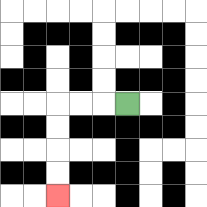{'start': '[5, 4]', 'end': '[2, 8]', 'path_directions': 'L,L,L,D,D,D,D', 'path_coordinates': '[[5, 4], [4, 4], [3, 4], [2, 4], [2, 5], [2, 6], [2, 7], [2, 8]]'}